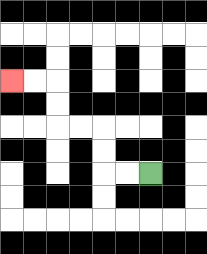{'start': '[6, 7]', 'end': '[0, 3]', 'path_directions': 'L,L,U,U,L,L,U,U,L,L', 'path_coordinates': '[[6, 7], [5, 7], [4, 7], [4, 6], [4, 5], [3, 5], [2, 5], [2, 4], [2, 3], [1, 3], [0, 3]]'}